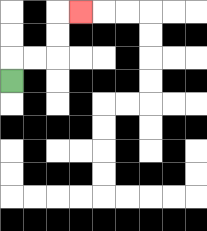{'start': '[0, 3]', 'end': '[3, 0]', 'path_directions': 'U,R,R,U,U,R', 'path_coordinates': '[[0, 3], [0, 2], [1, 2], [2, 2], [2, 1], [2, 0], [3, 0]]'}